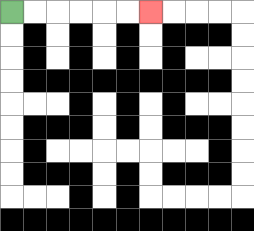{'start': '[0, 0]', 'end': '[6, 0]', 'path_directions': 'R,R,R,R,R,R', 'path_coordinates': '[[0, 0], [1, 0], [2, 0], [3, 0], [4, 0], [5, 0], [6, 0]]'}